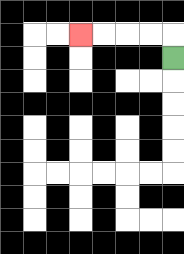{'start': '[7, 2]', 'end': '[3, 1]', 'path_directions': 'U,L,L,L,L', 'path_coordinates': '[[7, 2], [7, 1], [6, 1], [5, 1], [4, 1], [3, 1]]'}